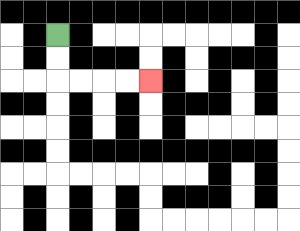{'start': '[2, 1]', 'end': '[6, 3]', 'path_directions': 'D,D,R,R,R,R', 'path_coordinates': '[[2, 1], [2, 2], [2, 3], [3, 3], [4, 3], [5, 3], [6, 3]]'}